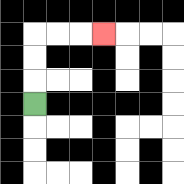{'start': '[1, 4]', 'end': '[4, 1]', 'path_directions': 'U,U,U,R,R,R', 'path_coordinates': '[[1, 4], [1, 3], [1, 2], [1, 1], [2, 1], [3, 1], [4, 1]]'}